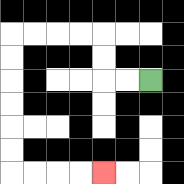{'start': '[6, 3]', 'end': '[4, 7]', 'path_directions': 'L,L,U,U,L,L,L,L,D,D,D,D,D,D,R,R,R,R', 'path_coordinates': '[[6, 3], [5, 3], [4, 3], [4, 2], [4, 1], [3, 1], [2, 1], [1, 1], [0, 1], [0, 2], [0, 3], [0, 4], [0, 5], [0, 6], [0, 7], [1, 7], [2, 7], [3, 7], [4, 7]]'}